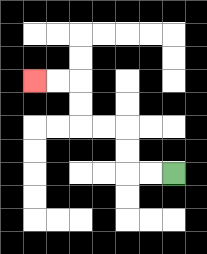{'start': '[7, 7]', 'end': '[1, 3]', 'path_directions': 'L,L,U,U,L,L,U,U,L,L', 'path_coordinates': '[[7, 7], [6, 7], [5, 7], [5, 6], [5, 5], [4, 5], [3, 5], [3, 4], [3, 3], [2, 3], [1, 3]]'}